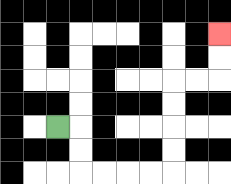{'start': '[2, 5]', 'end': '[9, 1]', 'path_directions': 'R,D,D,R,R,R,R,U,U,U,U,R,R,U,U', 'path_coordinates': '[[2, 5], [3, 5], [3, 6], [3, 7], [4, 7], [5, 7], [6, 7], [7, 7], [7, 6], [7, 5], [7, 4], [7, 3], [8, 3], [9, 3], [9, 2], [9, 1]]'}